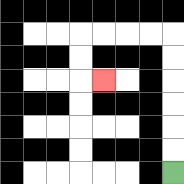{'start': '[7, 7]', 'end': '[4, 3]', 'path_directions': 'U,U,U,U,U,U,L,L,L,L,D,D,R', 'path_coordinates': '[[7, 7], [7, 6], [7, 5], [7, 4], [7, 3], [7, 2], [7, 1], [6, 1], [5, 1], [4, 1], [3, 1], [3, 2], [3, 3], [4, 3]]'}